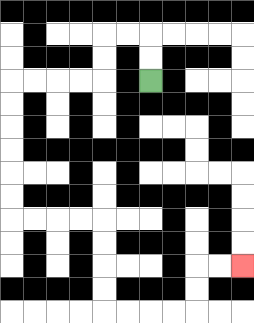{'start': '[6, 3]', 'end': '[10, 11]', 'path_directions': 'U,U,L,L,D,D,L,L,L,L,D,D,D,D,D,D,R,R,R,R,D,D,D,D,R,R,R,R,U,U,R,R', 'path_coordinates': '[[6, 3], [6, 2], [6, 1], [5, 1], [4, 1], [4, 2], [4, 3], [3, 3], [2, 3], [1, 3], [0, 3], [0, 4], [0, 5], [0, 6], [0, 7], [0, 8], [0, 9], [1, 9], [2, 9], [3, 9], [4, 9], [4, 10], [4, 11], [4, 12], [4, 13], [5, 13], [6, 13], [7, 13], [8, 13], [8, 12], [8, 11], [9, 11], [10, 11]]'}